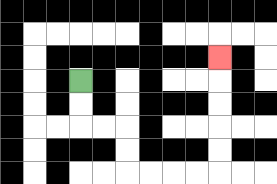{'start': '[3, 3]', 'end': '[9, 2]', 'path_directions': 'D,D,R,R,D,D,R,R,R,R,U,U,U,U,U', 'path_coordinates': '[[3, 3], [3, 4], [3, 5], [4, 5], [5, 5], [5, 6], [5, 7], [6, 7], [7, 7], [8, 7], [9, 7], [9, 6], [9, 5], [9, 4], [9, 3], [9, 2]]'}